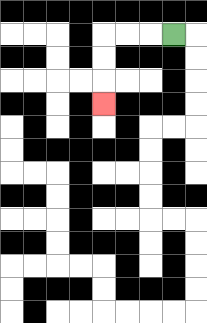{'start': '[7, 1]', 'end': '[4, 4]', 'path_directions': 'L,L,L,D,D,D', 'path_coordinates': '[[7, 1], [6, 1], [5, 1], [4, 1], [4, 2], [4, 3], [4, 4]]'}